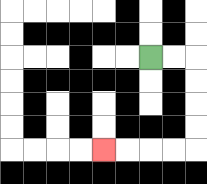{'start': '[6, 2]', 'end': '[4, 6]', 'path_directions': 'R,R,D,D,D,D,L,L,L,L', 'path_coordinates': '[[6, 2], [7, 2], [8, 2], [8, 3], [8, 4], [8, 5], [8, 6], [7, 6], [6, 6], [5, 6], [4, 6]]'}